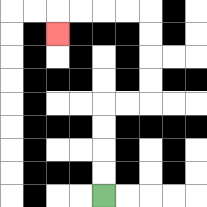{'start': '[4, 8]', 'end': '[2, 1]', 'path_directions': 'U,U,U,U,R,R,U,U,U,U,L,L,L,L,D', 'path_coordinates': '[[4, 8], [4, 7], [4, 6], [4, 5], [4, 4], [5, 4], [6, 4], [6, 3], [6, 2], [6, 1], [6, 0], [5, 0], [4, 0], [3, 0], [2, 0], [2, 1]]'}